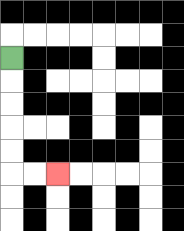{'start': '[0, 2]', 'end': '[2, 7]', 'path_directions': 'D,D,D,D,D,R,R', 'path_coordinates': '[[0, 2], [0, 3], [0, 4], [0, 5], [0, 6], [0, 7], [1, 7], [2, 7]]'}